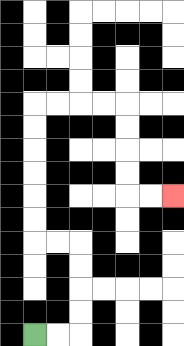{'start': '[1, 14]', 'end': '[7, 8]', 'path_directions': 'R,R,U,U,U,U,L,L,U,U,U,U,U,U,R,R,R,R,D,D,D,D,R,R', 'path_coordinates': '[[1, 14], [2, 14], [3, 14], [3, 13], [3, 12], [3, 11], [3, 10], [2, 10], [1, 10], [1, 9], [1, 8], [1, 7], [1, 6], [1, 5], [1, 4], [2, 4], [3, 4], [4, 4], [5, 4], [5, 5], [5, 6], [5, 7], [5, 8], [6, 8], [7, 8]]'}